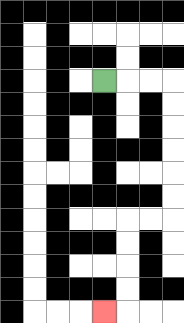{'start': '[4, 3]', 'end': '[4, 13]', 'path_directions': 'R,R,R,D,D,D,D,D,D,L,L,D,D,D,D,L', 'path_coordinates': '[[4, 3], [5, 3], [6, 3], [7, 3], [7, 4], [7, 5], [7, 6], [7, 7], [7, 8], [7, 9], [6, 9], [5, 9], [5, 10], [5, 11], [5, 12], [5, 13], [4, 13]]'}